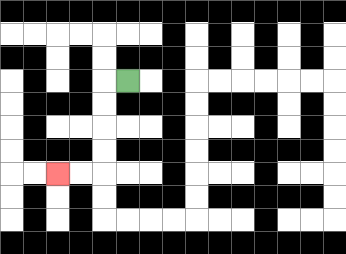{'start': '[5, 3]', 'end': '[2, 7]', 'path_directions': 'L,D,D,D,D,L,L', 'path_coordinates': '[[5, 3], [4, 3], [4, 4], [4, 5], [4, 6], [4, 7], [3, 7], [2, 7]]'}